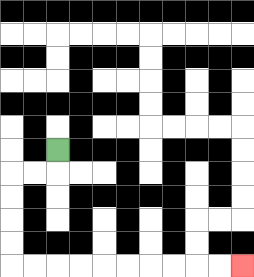{'start': '[2, 6]', 'end': '[10, 11]', 'path_directions': 'D,L,L,D,D,D,D,R,R,R,R,R,R,R,R,R,R', 'path_coordinates': '[[2, 6], [2, 7], [1, 7], [0, 7], [0, 8], [0, 9], [0, 10], [0, 11], [1, 11], [2, 11], [3, 11], [4, 11], [5, 11], [6, 11], [7, 11], [8, 11], [9, 11], [10, 11]]'}